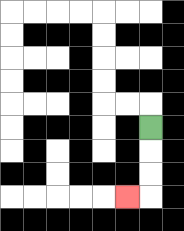{'start': '[6, 5]', 'end': '[5, 8]', 'path_directions': 'D,D,D,L', 'path_coordinates': '[[6, 5], [6, 6], [6, 7], [6, 8], [5, 8]]'}